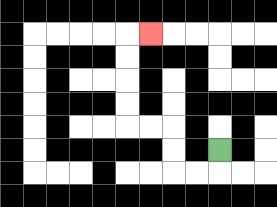{'start': '[9, 6]', 'end': '[6, 1]', 'path_directions': 'D,L,L,U,U,L,L,U,U,U,U,R', 'path_coordinates': '[[9, 6], [9, 7], [8, 7], [7, 7], [7, 6], [7, 5], [6, 5], [5, 5], [5, 4], [5, 3], [5, 2], [5, 1], [6, 1]]'}